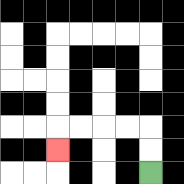{'start': '[6, 7]', 'end': '[2, 6]', 'path_directions': 'U,U,L,L,L,L,D', 'path_coordinates': '[[6, 7], [6, 6], [6, 5], [5, 5], [4, 5], [3, 5], [2, 5], [2, 6]]'}